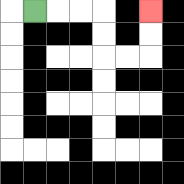{'start': '[1, 0]', 'end': '[6, 0]', 'path_directions': 'R,R,R,D,D,R,R,U,U', 'path_coordinates': '[[1, 0], [2, 0], [3, 0], [4, 0], [4, 1], [4, 2], [5, 2], [6, 2], [6, 1], [6, 0]]'}